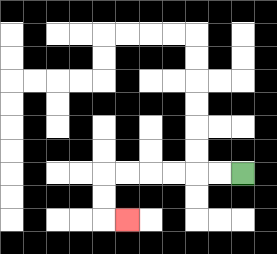{'start': '[10, 7]', 'end': '[5, 9]', 'path_directions': 'L,L,L,L,L,L,D,D,R', 'path_coordinates': '[[10, 7], [9, 7], [8, 7], [7, 7], [6, 7], [5, 7], [4, 7], [4, 8], [4, 9], [5, 9]]'}